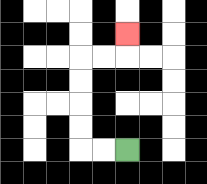{'start': '[5, 6]', 'end': '[5, 1]', 'path_directions': 'L,L,U,U,U,U,R,R,U', 'path_coordinates': '[[5, 6], [4, 6], [3, 6], [3, 5], [3, 4], [3, 3], [3, 2], [4, 2], [5, 2], [5, 1]]'}